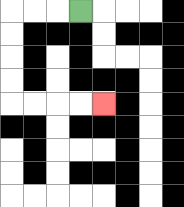{'start': '[3, 0]', 'end': '[4, 4]', 'path_directions': 'L,L,L,D,D,D,D,R,R,R,R', 'path_coordinates': '[[3, 0], [2, 0], [1, 0], [0, 0], [0, 1], [0, 2], [0, 3], [0, 4], [1, 4], [2, 4], [3, 4], [4, 4]]'}